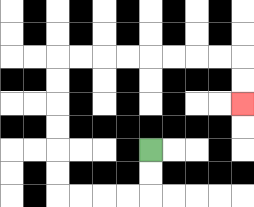{'start': '[6, 6]', 'end': '[10, 4]', 'path_directions': 'D,D,L,L,L,L,U,U,U,U,U,U,R,R,R,R,R,R,R,R,D,D', 'path_coordinates': '[[6, 6], [6, 7], [6, 8], [5, 8], [4, 8], [3, 8], [2, 8], [2, 7], [2, 6], [2, 5], [2, 4], [2, 3], [2, 2], [3, 2], [4, 2], [5, 2], [6, 2], [7, 2], [8, 2], [9, 2], [10, 2], [10, 3], [10, 4]]'}